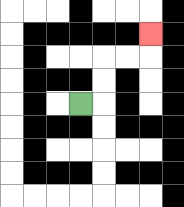{'start': '[3, 4]', 'end': '[6, 1]', 'path_directions': 'R,U,U,R,R,U', 'path_coordinates': '[[3, 4], [4, 4], [4, 3], [4, 2], [5, 2], [6, 2], [6, 1]]'}